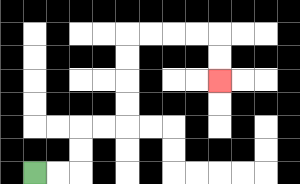{'start': '[1, 7]', 'end': '[9, 3]', 'path_directions': 'R,R,U,U,R,R,U,U,U,U,R,R,R,R,D,D', 'path_coordinates': '[[1, 7], [2, 7], [3, 7], [3, 6], [3, 5], [4, 5], [5, 5], [5, 4], [5, 3], [5, 2], [5, 1], [6, 1], [7, 1], [8, 1], [9, 1], [9, 2], [9, 3]]'}